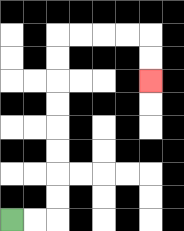{'start': '[0, 9]', 'end': '[6, 3]', 'path_directions': 'R,R,U,U,U,U,U,U,U,U,R,R,R,R,D,D', 'path_coordinates': '[[0, 9], [1, 9], [2, 9], [2, 8], [2, 7], [2, 6], [2, 5], [2, 4], [2, 3], [2, 2], [2, 1], [3, 1], [4, 1], [5, 1], [6, 1], [6, 2], [6, 3]]'}